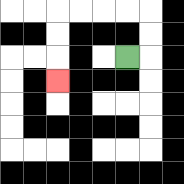{'start': '[5, 2]', 'end': '[2, 3]', 'path_directions': 'R,U,U,L,L,L,L,D,D,D', 'path_coordinates': '[[5, 2], [6, 2], [6, 1], [6, 0], [5, 0], [4, 0], [3, 0], [2, 0], [2, 1], [2, 2], [2, 3]]'}